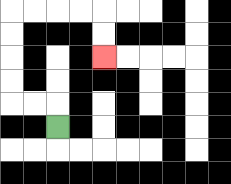{'start': '[2, 5]', 'end': '[4, 2]', 'path_directions': 'U,L,L,U,U,U,U,R,R,R,R,D,D', 'path_coordinates': '[[2, 5], [2, 4], [1, 4], [0, 4], [0, 3], [0, 2], [0, 1], [0, 0], [1, 0], [2, 0], [3, 0], [4, 0], [4, 1], [4, 2]]'}